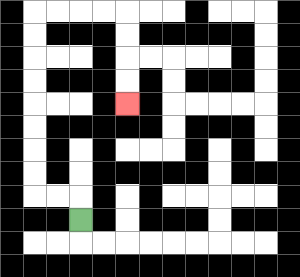{'start': '[3, 9]', 'end': '[5, 4]', 'path_directions': 'U,L,L,U,U,U,U,U,U,U,U,R,R,R,R,D,D,D,D', 'path_coordinates': '[[3, 9], [3, 8], [2, 8], [1, 8], [1, 7], [1, 6], [1, 5], [1, 4], [1, 3], [1, 2], [1, 1], [1, 0], [2, 0], [3, 0], [4, 0], [5, 0], [5, 1], [5, 2], [5, 3], [5, 4]]'}